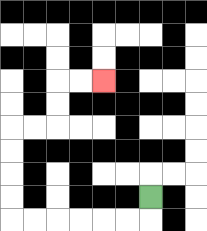{'start': '[6, 8]', 'end': '[4, 3]', 'path_directions': 'D,L,L,L,L,L,L,U,U,U,U,R,R,U,U,R,R', 'path_coordinates': '[[6, 8], [6, 9], [5, 9], [4, 9], [3, 9], [2, 9], [1, 9], [0, 9], [0, 8], [0, 7], [0, 6], [0, 5], [1, 5], [2, 5], [2, 4], [2, 3], [3, 3], [4, 3]]'}